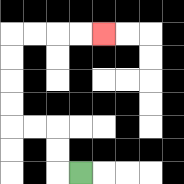{'start': '[3, 7]', 'end': '[4, 1]', 'path_directions': 'L,U,U,L,L,U,U,U,U,R,R,R,R', 'path_coordinates': '[[3, 7], [2, 7], [2, 6], [2, 5], [1, 5], [0, 5], [0, 4], [0, 3], [0, 2], [0, 1], [1, 1], [2, 1], [3, 1], [4, 1]]'}